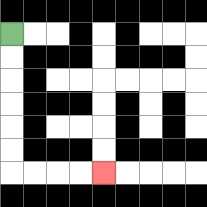{'start': '[0, 1]', 'end': '[4, 7]', 'path_directions': 'D,D,D,D,D,D,R,R,R,R', 'path_coordinates': '[[0, 1], [0, 2], [0, 3], [0, 4], [0, 5], [0, 6], [0, 7], [1, 7], [2, 7], [3, 7], [4, 7]]'}